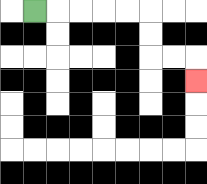{'start': '[1, 0]', 'end': '[8, 3]', 'path_directions': 'R,R,R,R,R,D,D,R,R,D', 'path_coordinates': '[[1, 0], [2, 0], [3, 0], [4, 0], [5, 0], [6, 0], [6, 1], [6, 2], [7, 2], [8, 2], [8, 3]]'}